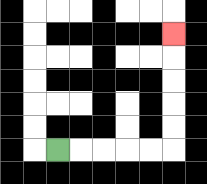{'start': '[2, 6]', 'end': '[7, 1]', 'path_directions': 'R,R,R,R,R,U,U,U,U,U', 'path_coordinates': '[[2, 6], [3, 6], [4, 6], [5, 6], [6, 6], [7, 6], [7, 5], [7, 4], [7, 3], [7, 2], [7, 1]]'}